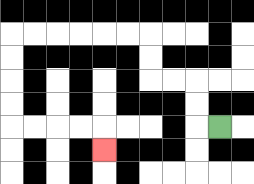{'start': '[9, 5]', 'end': '[4, 6]', 'path_directions': 'L,U,U,L,L,U,U,L,L,L,L,L,L,D,D,D,D,R,R,R,R,D', 'path_coordinates': '[[9, 5], [8, 5], [8, 4], [8, 3], [7, 3], [6, 3], [6, 2], [6, 1], [5, 1], [4, 1], [3, 1], [2, 1], [1, 1], [0, 1], [0, 2], [0, 3], [0, 4], [0, 5], [1, 5], [2, 5], [3, 5], [4, 5], [4, 6]]'}